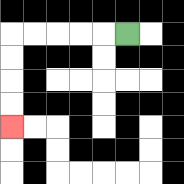{'start': '[5, 1]', 'end': '[0, 5]', 'path_directions': 'L,L,L,L,L,D,D,D,D', 'path_coordinates': '[[5, 1], [4, 1], [3, 1], [2, 1], [1, 1], [0, 1], [0, 2], [0, 3], [0, 4], [0, 5]]'}